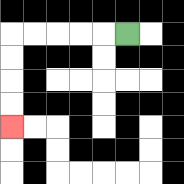{'start': '[5, 1]', 'end': '[0, 5]', 'path_directions': 'L,L,L,L,L,D,D,D,D', 'path_coordinates': '[[5, 1], [4, 1], [3, 1], [2, 1], [1, 1], [0, 1], [0, 2], [0, 3], [0, 4], [0, 5]]'}